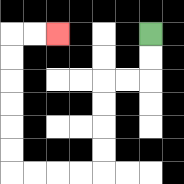{'start': '[6, 1]', 'end': '[2, 1]', 'path_directions': 'D,D,L,L,D,D,D,D,L,L,L,L,U,U,U,U,U,U,R,R', 'path_coordinates': '[[6, 1], [6, 2], [6, 3], [5, 3], [4, 3], [4, 4], [4, 5], [4, 6], [4, 7], [3, 7], [2, 7], [1, 7], [0, 7], [0, 6], [0, 5], [0, 4], [0, 3], [0, 2], [0, 1], [1, 1], [2, 1]]'}